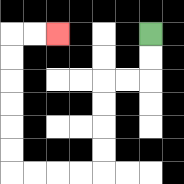{'start': '[6, 1]', 'end': '[2, 1]', 'path_directions': 'D,D,L,L,D,D,D,D,L,L,L,L,U,U,U,U,U,U,R,R', 'path_coordinates': '[[6, 1], [6, 2], [6, 3], [5, 3], [4, 3], [4, 4], [4, 5], [4, 6], [4, 7], [3, 7], [2, 7], [1, 7], [0, 7], [0, 6], [0, 5], [0, 4], [0, 3], [0, 2], [0, 1], [1, 1], [2, 1]]'}